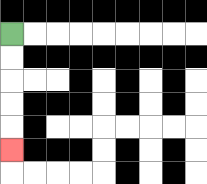{'start': '[0, 1]', 'end': '[0, 6]', 'path_directions': 'D,D,D,D,D', 'path_coordinates': '[[0, 1], [0, 2], [0, 3], [0, 4], [0, 5], [0, 6]]'}